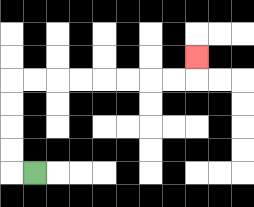{'start': '[1, 7]', 'end': '[8, 2]', 'path_directions': 'L,U,U,U,U,R,R,R,R,R,R,R,R,U', 'path_coordinates': '[[1, 7], [0, 7], [0, 6], [0, 5], [0, 4], [0, 3], [1, 3], [2, 3], [3, 3], [4, 3], [5, 3], [6, 3], [7, 3], [8, 3], [8, 2]]'}